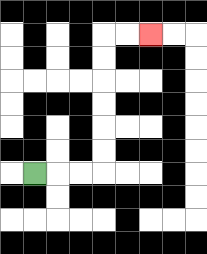{'start': '[1, 7]', 'end': '[6, 1]', 'path_directions': 'R,R,R,U,U,U,U,U,U,R,R', 'path_coordinates': '[[1, 7], [2, 7], [3, 7], [4, 7], [4, 6], [4, 5], [4, 4], [4, 3], [4, 2], [4, 1], [5, 1], [6, 1]]'}